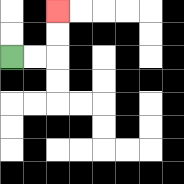{'start': '[0, 2]', 'end': '[2, 0]', 'path_directions': 'R,R,U,U', 'path_coordinates': '[[0, 2], [1, 2], [2, 2], [2, 1], [2, 0]]'}